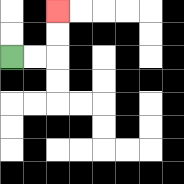{'start': '[0, 2]', 'end': '[2, 0]', 'path_directions': 'R,R,U,U', 'path_coordinates': '[[0, 2], [1, 2], [2, 2], [2, 1], [2, 0]]'}